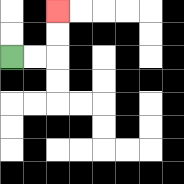{'start': '[0, 2]', 'end': '[2, 0]', 'path_directions': 'R,R,U,U', 'path_coordinates': '[[0, 2], [1, 2], [2, 2], [2, 1], [2, 0]]'}